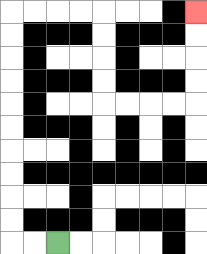{'start': '[2, 10]', 'end': '[8, 0]', 'path_directions': 'L,L,U,U,U,U,U,U,U,U,U,U,R,R,R,R,D,D,D,D,R,R,R,R,U,U,U,U', 'path_coordinates': '[[2, 10], [1, 10], [0, 10], [0, 9], [0, 8], [0, 7], [0, 6], [0, 5], [0, 4], [0, 3], [0, 2], [0, 1], [0, 0], [1, 0], [2, 0], [3, 0], [4, 0], [4, 1], [4, 2], [4, 3], [4, 4], [5, 4], [6, 4], [7, 4], [8, 4], [8, 3], [8, 2], [8, 1], [8, 0]]'}